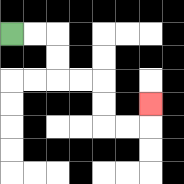{'start': '[0, 1]', 'end': '[6, 4]', 'path_directions': 'R,R,D,D,R,R,D,D,R,R,U', 'path_coordinates': '[[0, 1], [1, 1], [2, 1], [2, 2], [2, 3], [3, 3], [4, 3], [4, 4], [4, 5], [5, 5], [6, 5], [6, 4]]'}